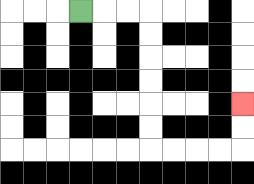{'start': '[3, 0]', 'end': '[10, 4]', 'path_directions': 'R,R,R,D,D,D,D,D,D,R,R,R,R,U,U', 'path_coordinates': '[[3, 0], [4, 0], [5, 0], [6, 0], [6, 1], [6, 2], [6, 3], [6, 4], [6, 5], [6, 6], [7, 6], [8, 6], [9, 6], [10, 6], [10, 5], [10, 4]]'}